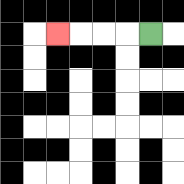{'start': '[6, 1]', 'end': '[2, 1]', 'path_directions': 'L,L,L,L', 'path_coordinates': '[[6, 1], [5, 1], [4, 1], [3, 1], [2, 1]]'}